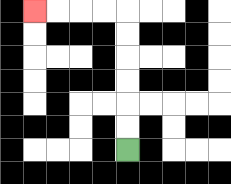{'start': '[5, 6]', 'end': '[1, 0]', 'path_directions': 'U,U,U,U,U,U,L,L,L,L', 'path_coordinates': '[[5, 6], [5, 5], [5, 4], [5, 3], [5, 2], [5, 1], [5, 0], [4, 0], [3, 0], [2, 0], [1, 0]]'}